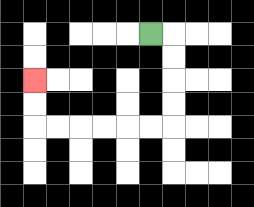{'start': '[6, 1]', 'end': '[1, 3]', 'path_directions': 'R,D,D,D,D,L,L,L,L,L,L,U,U', 'path_coordinates': '[[6, 1], [7, 1], [7, 2], [7, 3], [7, 4], [7, 5], [6, 5], [5, 5], [4, 5], [3, 5], [2, 5], [1, 5], [1, 4], [1, 3]]'}